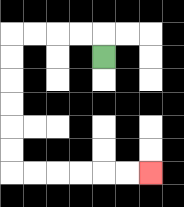{'start': '[4, 2]', 'end': '[6, 7]', 'path_directions': 'U,L,L,L,L,D,D,D,D,D,D,R,R,R,R,R,R', 'path_coordinates': '[[4, 2], [4, 1], [3, 1], [2, 1], [1, 1], [0, 1], [0, 2], [0, 3], [0, 4], [0, 5], [0, 6], [0, 7], [1, 7], [2, 7], [3, 7], [4, 7], [5, 7], [6, 7]]'}